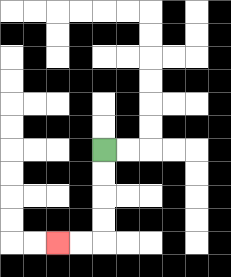{'start': '[4, 6]', 'end': '[2, 10]', 'path_directions': 'D,D,D,D,L,L', 'path_coordinates': '[[4, 6], [4, 7], [4, 8], [4, 9], [4, 10], [3, 10], [2, 10]]'}